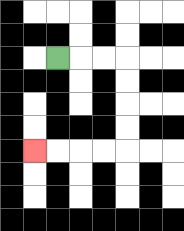{'start': '[2, 2]', 'end': '[1, 6]', 'path_directions': 'R,R,R,D,D,D,D,L,L,L,L', 'path_coordinates': '[[2, 2], [3, 2], [4, 2], [5, 2], [5, 3], [5, 4], [5, 5], [5, 6], [4, 6], [3, 6], [2, 6], [1, 6]]'}